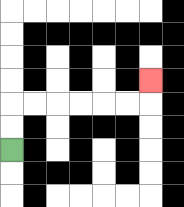{'start': '[0, 6]', 'end': '[6, 3]', 'path_directions': 'U,U,R,R,R,R,R,R,U', 'path_coordinates': '[[0, 6], [0, 5], [0, 4], [1, 4], [2, 4], [3, 4], [4, 4], [5, 4], [6, 4], [6, 3]]'}